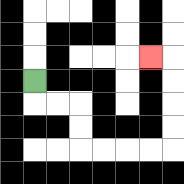{'start': '[1, 3]', 'end': '[6, 2]', 'path_directions': 'D,R,R,D,D,R,R,R,R,U,U,U,U,L', 'path_coordinates': '[[1, 3], [1, 4], [2, 4], [3, 4], [3, 5], [3, 6], [4, 6], [5, 6], [6, 6], [7, 6], [7, 5], [7, 4], [7, 3], [7, 2], [6, 2]]'}